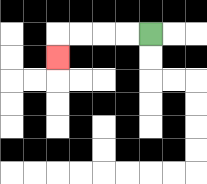{'start': '[6, 1]', 'end': '[2, 2]', 'path_directions': 'L,L,L,L,D', 'path_coordinates': '[[6, 1], [5, 1], [4, 1], [3, 1], [2, 1], [2, 2]]'}